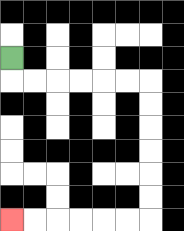{'start': '[0, 2]', 'end': '[0, 9]', 'path_directions': 'D,R,R,R,R,R,R,D,D,D,D,D,D,L,L,L,L,L,L', 'path_coordinates': '[[0, 2], [0, 3], [1, 3], [2, 3], [3, 3], [4, 3], [5, 3], [6, 3], [6, 4], [6, 5], [6, 6], [6, 7], [6, 8], [6, 9], [5, 9], [4, 9], [3, 9], [2, 9], [1, 9], [0, 9]]'}